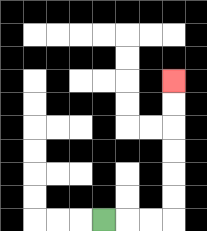{'start': '[4, 9]', 'end': '[7, 3]', 'path_directions': 'R,R,R,U,U,U,U,U,U', 'path_coordinates': '[[4, 9], [5, 9], [6, 9], [7, 9], [7, 8], [7, 7], [7, 6], [7, 5], [7, 4], [7, 3]]'}